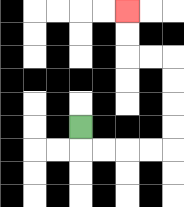{'start': '[3, 5]', 'end': '[5, 0]', 'path_directions': 'D,R,R,R,R,U,U,U,U,L,L,U,U', 'path_coordinates': '[[3, 5], [3, 6], [4, 6], [5, 6], [6, 6], [7, 6], [7, 5], [7, 4], [7, 3], [7, 2], [6, 2], [5, 2], [5, 1], [5, 0]]'}